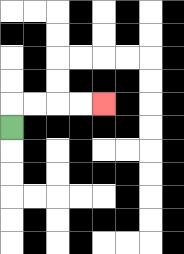{'start': '[0, 5]', 'end': '[4, 4]', 'path_directions': 'U,R,R,R,R', 'path_coordinates': '[[0, 5], [0, 4], [1, 4], [2, 4], [3, 4], [4, 4]]'}